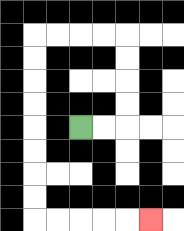{'start': '[3, 5]', 'end': '[6, 9]', 'path_directions': 'R,R,U,U,U,U,L,L,L,L,D,D,D,D,D,D,D,D,R,R,R,R,R', 'path_coordinates': '[[3, 5], [4, 5], [5, 5], [5, 4], [5, 3], [5, 2], [5, 1], [4, 1], [3, 1], [2, 1], [1, 1], [1, 2], [1, 3], [1, 4], [1, 5], [1, 6], [1, 7], [1, 8], [1, 9], [2, 9], [3, 9], [4, 9], [5, 9], [6, 9]]'}